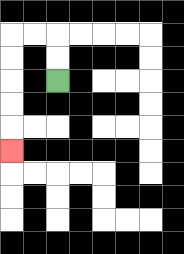{'start': '[2, 3]', 'end': '[0, 6]', 'path_directions': 'U,U,L,L,D,D,D,D,D', 'path_coordinates': '[[2, 3], [2, 2], [2, 1], [1, 1], [0, 1], [0, 2], [0, 3], [0, 4], [0, 5], [0, 6]]'}